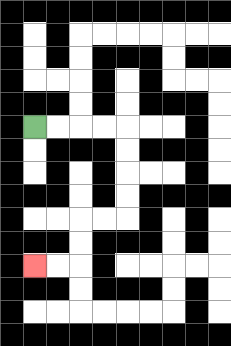{'start': '[1, 5]', 'end': '[1, 11]', 'path_directions': 'R,R,R,R,D,D,D,D,L,L,D,D,L,L', 'path_coordinates': '[[1, 5], [2, 5], [3, 5], [4, 5], [5, 5], [5, 6], [5, 7], [5, 8], [5, 9], [4, 9], [3, 9], [3, 10], [3, 11], [2, 11], [1, 11]]'}